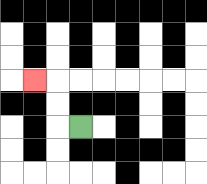{'start': '[3, 5]', 'end': '[1, 3]', 'path_directions': 'L,U,U,L', 'path_coordinates': '[[3, 5], [2, 5], [2, 4], [2, 3], [1, 3]]'}